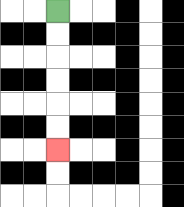{'start': '[2, 0]', 'end': '[2, 6]', 'path_directions': 'D,D,D,D,D,D', 'path_coordinates': '[[2, 0], [2, 1], [2, 2], [2, 3], [2, 4], [2, 5], [2, 6]]'}